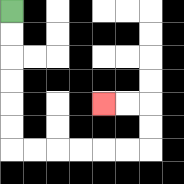{'start': '[0, 0]', 'end': '[4, 4]', 'path_directions': 'D,D,D,D,D,D,R,R,R,R,R,R,U,U,L,L', 'path_coordinates': '[[0, 0], [0, 1], [0, 2], [0, 3], [0, 4], [0, 5], [0, 6], [1, 6], [2, 6], [3, 6], [4, 6], [5, 6], [6, 6], [6, 5], [6, 4], [5, 4], [4, 4]]'}